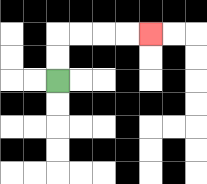{'start': '[2, 3]', 'end': '[6, 1]', 'path_directions': 'U,U,R,R,R,R', 'path_coordinates': '[[2, 3], [2, 2], [2, 1], [3, 1], [4, 1], [5, 1], [6, 1]]'}